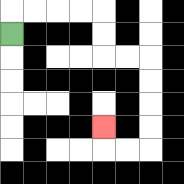{'start': '[0, 1]', 'end': '[4, 5]', 'path_directions': 'U,R,R,R,R,D,D,R,R,D,D,D,D,L,L,U', 'path_coordinates': '[[0, 1], [0, 0], [1, 0], [2, 0], [3, 0], [4, 0], [4, 1], [4, 2], [5, 2], [6, 2], [6, 3], [6, 4], [6, 5], [6, 6], [5, 6], [4, 6], [4, 5]]'}